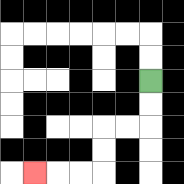{'start': '[6, 3]', 'end': '[1, 7]', 'path_directions': 'D,D,L,L,D,D,L,L,L', 'path_coordinates': '[[6, 3], [6, 4], [6, 5], [5, 5], [4, 5], [4, 6], [4, 7], [3, 7], [2, 7], [1, 7]]'}